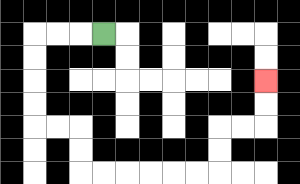{'start': '[4, 1]', 'end': '[11, 3]', 'path_directions': 'L,L,L,D,D,D,D,R,R,D,D,R,R,R,R,R,R,U,U,R,R,U,U', 'path_coordinates': '[[4, 1], [3, 1], [2, 1], [1, 1], [1, 2], [1, 3], [1, 4], [1, 5], [2, 5], [3, 5], [3, 6], [3, 7], [4, 7], [5, 7], [6, 7], [7, 7], [8, 7], [9, 7], [9, 6], [9, 5], [10, 5], [11, 5], [11, 4], [11, 3]]'}